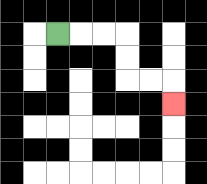{'start': '[2, 1]', 'end': '[7, 4]', 'path_directions': 'R,R,R,D,D,R,R,D', 'path_coordinates': '[[2, 1], [3, 1], [4, 1], [5, 1], [5, 2], [5, 3], [6, 3], [7, 3], [7, 4]]'}